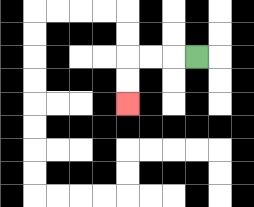{'start': '[8, 2]', 'end': '[5, 4]', 'path_directions': 'L,L,L,D,D', 'path_coordinates': '[[8, 2], [7, 2], [6, 2], [5, 2], [5, 3], [5, 4]]'}